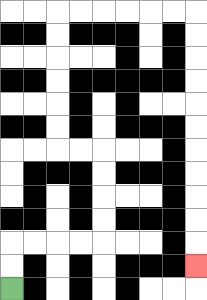{'start': '[0, 12]', 'end': '[8, 11]', 'path_directions': 'U,U,R,R,R,R,U,U,U,U,L,L,U,U,U,U,U,U,R,R,R,R,R,R,D,D,D,D,D,D,D,D,D,D,D', 'path_coordinates': '[[0, 12], [0, 11], [0, 10], [1, 10], [2, 10], [3, 10], [4, 10], [4, 9], [4, 8], [4, 7], [4, 6], [3, 6], [2, 6], [2, 5], [2, 4], [2, 3], [2, 2], [2, 1], [2, 0], [3, 0], [4, 0], [5, 0], [6, 0], [7, 0], [8, 0], [8, 1], [8, 2], [8, 3], [8, 4], [8, 5], [8, 6], [8, 7], [8, 8], [8, 9], [8, 10], [8, 11]]'}